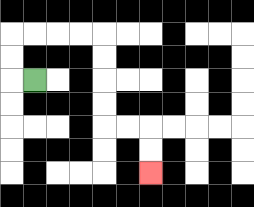{'start': '[1, 3]', 'end': '[6, 7]', 'path_directions': 'L,U,U,R,R,R,R,D,D,D,D,R,R,D,D', 'path_coordinates': '[[1, 3], [0, 3], [0, 2], [0, 1], [1, 1], [2, 1], [3, 1], [4, 1], [4, 2], [4, 3], [4, 4], [4, 5], [5, 5], [6, 5], [6, 6], [6, 7]]'}